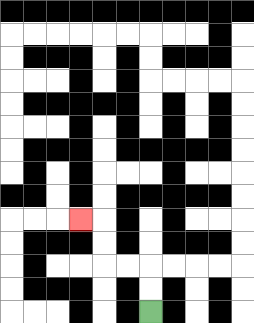{'start': '[6, 13]', 'end': '[3, 9]', 'path_directions': 'U,U,L,L,U,U,L', 'path_coordinates': '[[6, 13], [6, 12], [6, 11], [5, 11], [4, 11], [4, 10], [4, 9], [3, 9]]'}